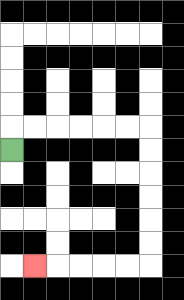{'start': '[0, 6]', 'end': '[1, 11]', 'path_directions': 'U,R,R,R,R,R,R,D,D,D,D,D,D,L,L,L,L,L', 'path_coordinates': '[[0, 6], [0, 5], [1, 5], [2, 5], [3, 5], [4, 5], [5, 5], [6, 5], [6, 6], [6, 7], [6, 8], [6, 9], [6, 10], [6, 11], [5, 11], [4, 11], [3, 11], [2, 11], [1, 11]]'}